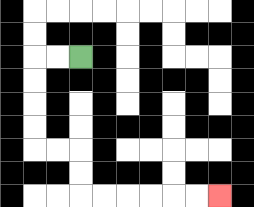{'start': '[3, 2]', 'end': '[9, 8]', 'path_directions': 'L,L,D,D,D,D,R,R,D,D,R,R,R,R,R,R', 'path_coordinates': '[[3, 2], [2, 2], [1, 2], [1, 3], [1, 4], [1, 5], [1, 6], [2, 6], [3, 6], [3, 7], [3, 8], [4, 8], [5, 8], [6, 8], [7, 8], [8, 8], [9, 8]]'}